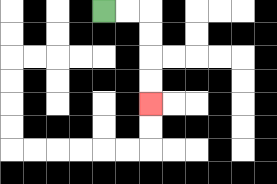{'start': '[4, 0]', 'end': '[6, 4]', 'path_directions': 'R,R,D,D,D,D', 'path_coordinates': '[[4, 0], [5, 0], [6, 0], [6, 1], [6, 2], [6, 3], [6, 4]]'}